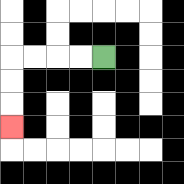{'start': '[4, 2]', 'end': '[0, 5]', 'path_directions': 'L,L,L,L,D,D,D', 'path_coordinates': '[[4, 2], [3, 2], [2, 2], [1, 2], [0, 2], [0, 3], [0, 4], [0, 5]]'}